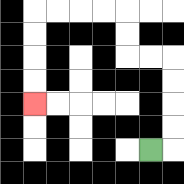{'start': '[6, 6]', 'end': '[1, 4]', 'path_directions': 'R,U,U,U,U,L,L,U,U,L,L,L,L,D,D,D,D', 'path_coordinates': '[[6, 6], [7, 6], [7, 5], [7, 4], [7, 3], [7, 2], [6, 2], [5, 2], [5, 1], [5, 0], [4, 0], [3, 0], [2, 0], [1, 0], [1, 1], [1, 2], [1, 3], [1, 4]]'}